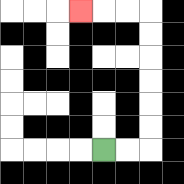{'start': '[4, 6]', 'end': '[3, 0]', 'path_directions': 'R,R,U,U,U,U,U,U,L,L,L', 'path_coordinates': '[[4, 6], [5, 6], [6, 6], [6, 5], [6, 4], [6, 3], [6, 2], [6, 1], [6, 0], [5, 0], [4, 0], [3, 0]]'}